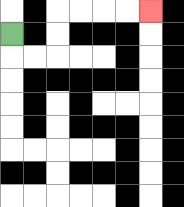{'start': '[0, 1]', 'end': '[6, 0]', 'path_directions': 'D,R,R,U,U,R,R,R,R', 'path_coordinates': '[[0, 1], [0, 2], [1, 2], [2, 2], [2, 1], [2, 0], [3, 0], [4, 0], [5, 0], [6, 0]]'}